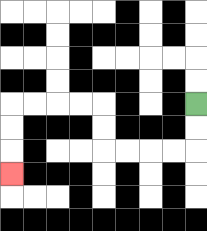{'start': '[8, 4]', 'end': '[0, 7]', 'path_directions': 'D,D,L,L,L,L,U,U,L,L,L,L,D,D,D', 'path_coordinates': '[[8, 4], [8, 5], [8, 6], [7, 6], [6, 6], [5, 6], [4, 6], [4, 5], [4, 4], [3, 4], [2, 4], [1, 4], [0, 4], [0, 5], [0, 6], [0, 7]]'}